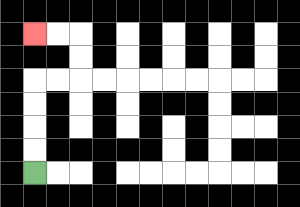{'start': '[1, 7]', 'end': '[1, 1]', 'path_directions': 'U,U,U,U,R,R,U,U,L,L', 'path_coordinates': '[[1, 7], [1, 6], [1, 5], [1, 4], [1, 3], [2, 3], [3, 3], [3, 2], [3, 1], [2, 1], [1, 1]]'}